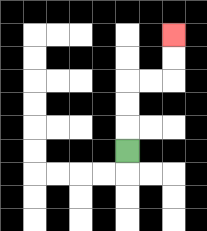{'start': '[5, 6]', 'end': '[7, 1]', 'path_directions': 'U,U,U,R,R,U,U', 'path_coordinates': '[[5, 6], [5, 5], [5, 4], [5, 3], [6, 3], [7, 3], [7, 2], [7, 1]]'}